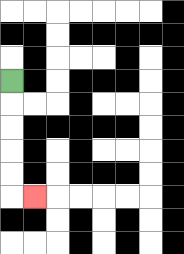{'start': '[0, 3]', 'end': '[1, 8]', 'path_directions': 'D,D,D,D,D,R', 'path_coordinates': '[[0, 3], [0, 4], [0, 5], [0, 6], [0, 7], [0, 8], [1, 8]]'}